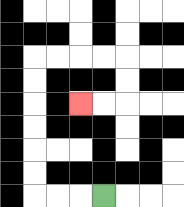{'start': '[4, 8]', 'end': '[3, 4]', 'path_directions': 'L,L,L,U,U,U,U,U,U,R,R,R,R,D,D,L,L', 'path_coordinates': '[[4, 8], [3, 8], [2, 8], [1, 8], [1, 7], [1, 6], [1, 5], [1, 4], [1, 3], [1, 2], [2, 2], [3, 2], [4, 2], [5, 2], [5, 3], [5, 4], [4, 4], [3, 4]]'}